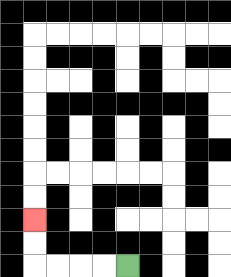{'start': '[5, 11]', 'end': '[1, 9]', 'path_directions': 'L,L,L,L,U,U', 'path_coordinates': '[[5, 11], [4, 11], [3, 11], [2, 11], [1, 11], [1, 10], [1, 9]]'}